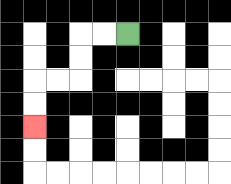{'start': '[5, 1]', 'end': '[1, 5]', 'path_directions': 'L,L,D,D,L,L,D,D', 'path_coordinates': '[[5, 1], [4, 1], [3, 1], [3, 2], [3, 3], [2, 3], [1, 3], [1, 4], [1, 5]]'}